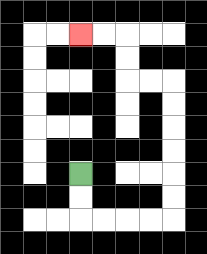{'start': '[3, 7]', 'end': '[3, 1]', 'path_directions': 'D,D,R,R,R,R,U,U,U,U,U,U,L,L,U,U,L,L', 'path_coordinates': '[[3, 7], [3, 8], [3, 9], [4, 9], [5, 9], [6, 9], [7, 9], [7, 8], [7, 7], [7, 6], [7, 5], [7, 4], [7, 3], [6, 3], [5, 3], [5, 2], [5, 1], [4, 1], [3, 1]]'}